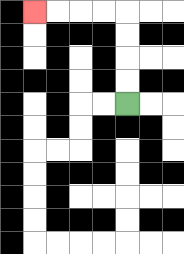{'start': '[5, 4]', 'end': '[1, 0]', 'path_directions': 'U,U,U,U,L,L,L,L', 'path_coordinates': '[[5, 4], [5, 3], [5, 2], [5, 1], [5, 0], [4, 0], [3, 0], [2, 0], [1, 0]]'}